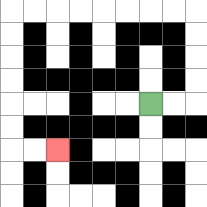{'start': '[6, 4]', 'end': '[2, 6]', 'path_directions': 'R,R,U,U,U,U,L,L,L,L,L,L,L,L,D,D,D,D,D,D,R,R', 'path_coordinates': '[[6, 4], [7, 4], [8, 4], [8, 3], [8, 2], [8, 1], [8, 0], [7, 0], [6, 0], [5, 0], [4, 0], [3, 0], [2, 0], [1, 0], [0, 0], [0, 1], [0, 2], [0, 3], [0, 4], [0, 5], [0, 6], [1, 6], [2, 6]]'}